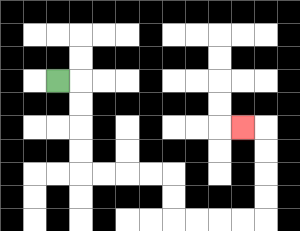{'start': '[2, 3]', 'end': '[10, 5]', 'path_directions': 'R,D,D,D,D,R,R,R,R,D,D,R,R,R,R,U,U,U,U,L', 'path_coordinates': '[[2, 3], [3, 3], [3, 4], [3, 5], [3, 6], [3, 7], [4, 7], [5, 7], [6, 7], [7, 7], [7, 8], [7, 9], [8, 9], [9, 9], [10, 9], [11, 9], [11, 8], [11, 7], [11, 6], [11, 5], [10, 5]]'}